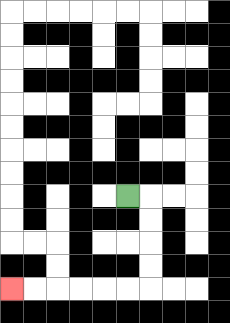{'start': '[5, 8]', 'end': '[0, 12]', 'path_directions': 'R,D,D,D,D,L,L,L,L,L,L', 'path_coordinates': '[[5, 8], [6, 8], [6, 9], [6, 10], [6, 11], [6, 12], [5, 12], [4, 12], [3, 12], [2, 12], [1, 12], [0, 12]]'}